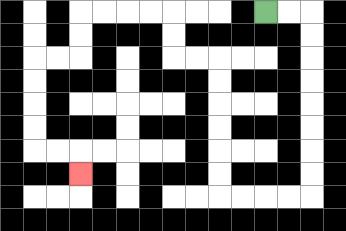{'start': '[11, 0]', 'end': '[3, 7]', 'path_directions': 'R,R,D,D,D,D,D,D,D,D,L,L,L,L,U,U,U,U,U,U,L,L,U,U,L,L,L,L,D,D,L,L,D,D,D,D,R,R,D', 'path_coordinates': '[[11, 0], [12, 0], [13, 0], [13, 1], [13, 2], [13, 3], [13, 4], [13, 5], [13, 6], [13, 7], [13, 8], [12, 8], [11, 8], [10, 8], [9, 8], [9, 7], [9, 6], [9, 5], [9, 4], [9, 3], [9, 2], [8, 2], [7, 2], [7, 1], [7, 0], [6, 0], [5, 0], [4, 0], [3, 0], [3, 1], [3, 2], [2, 2], [1, 2], [1, 3], [1, 4], [1, 5], [1, 6], [2, 6], [3, 6], [3, 7]]'}